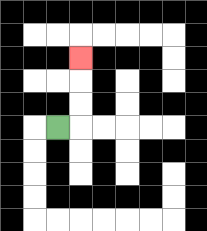{'start': '[2, 5]', 'end': '[3, 2]', 'path_directions': 'R,U,U,U', 'path_coordinates': '[[2, 5], [3, 5], [3, 4], [3, 3], [3, 2]]'}